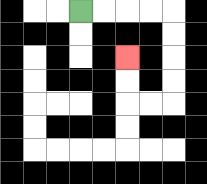{'start': '[3, 0]', 'end': '[5, 2]', 'path_directions': 'R,R,R,R,D,D,D,D,L,L,U,U', 'path_coordinates': '[[3, 0], [4, 0], [5, 0], [6, 0], [7, 0], [7, 1], [7, 2], [7, 3], [7, 4], [6, 4], [5, 4], [5, 3], [5, 2]]'}